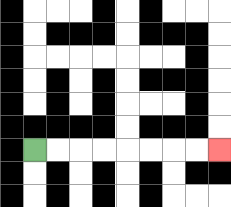{'start': '[1, 6]', 'end': '[9, 6]', 'path_directions': 'R,R,R,R,R,R,R,R', 'path_coordinates': '[[1, 6], [2, 6], [3, 6], [4, 6], [5, 6], [6, 6], [7, 6], [8, 6], [9, 6]]'}